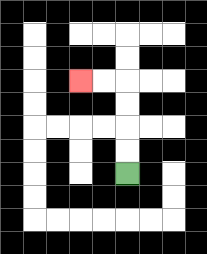{'start': '[5, 7]', 'end': '[3, 3]', 'path_directions': 'U,U,U,U,L,L', 'path_coordinates': '[[5, 7], [5, 6], [5, 5], [5, 4], [5, 3], [4, 3], [3, 3]]'}